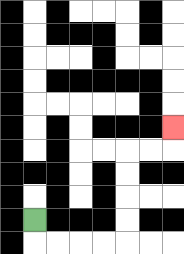{'start': '[1, 9]', 'end': '[7, 5]', 'path_directions': 'D,R,R,R,R,U,U,U,U,R,R,U', 'path_coordinates': '[[1, 9], [1, 10], [2, 10], [3, 10], [4, 10], [5, 10], [5, 9], [5, 8], [5, 7], [5, 6], [6, 6], [7, 6], [7, 5]]'}